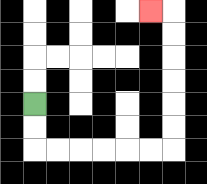{'start': '[1, 4]', 'end': '[6, 0]', 'path_directions': 'D,D,R,R,R,R,R,R,U,U,U,U,U,U,L', 'path_coordinates': '[[1, 4], [1, 5], [1, 6], [2, 6], [3, 6], [4, 6], [5, 6], [6, 6], [7, 6], [7, 5], [7, 4], [7, 3], [7, 2], [7, 1], [7, 0], [6, 0]]'}